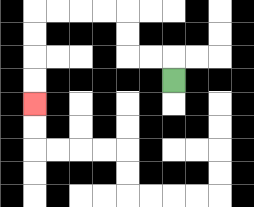{'start': '[7, 3]', 'end': '[1, 4]', 'path_directions': 'U,L,L,U,U,L,L,L,L,D,D,D,D', 'path_coordinates': '[[7, 3], [7, 2], [6, 2], [5, 2], [5, 1], [5, 0], [4, 0], [3, 0], [2, 0], [1, 0], [1, 1], [1, 2], [1, 3], [1, 4]]'}